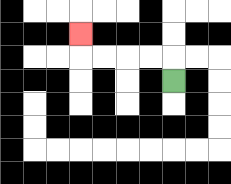{'start': '[7, 3]', 'end': '[3, 1]', 'path_directions': 'U,L,L,L,L,U', 'path_coordinates': '[[7, 3], [7, 2], [6, 2], [5, 2], [4, 2], [3, 2], [3, 1]]'}